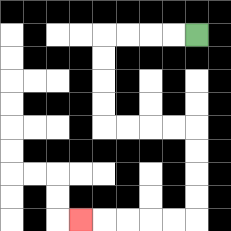{'start': '[8, 1]', 'end': '[3, 9]', 'path_directions': 'L,L,L,L,D,D,D,D,R,R,R,R,D,D,D,D,L,L,L,L,L', 'path_coordinates': '[[8, 1], [7, 1], [6, 1], [5, 1], [4, 1], [4, 2], [4, 3], [4, 4], [4, 5], [5, 5], [6, 5], [7, 5], [8, 5], [8, 6], [8, 7], [8, 8], [8, 9], [7, 9], [6, 9], [5, 9], [4, 9], [3, 9]]'}